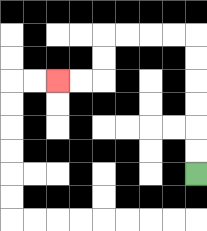{'start': '[8, 7]', 'end': '[2, 3]', 'path_directions': 'U,U,U,U,U,U,L,L,L,L,D,D,L,L', 'path_coordinates': '[[8, 7], [8, 6], [8, 5], [8, 4], [8, 3], [8, 2], [8, 1], [7, 1], [6, 1], [5, 1], [4, 1], [4, 2], [4, 3], [3, 3], [2, 3]]'}